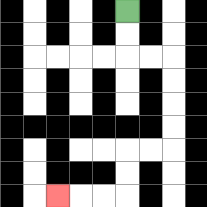{'start': '[5, 0]', 'end': '[2, 8]', 'path_directions': 'D,D,R,R,D,D,D,D,L,L,D,D,L,L,L', 'path_coordinates': '[[5, 0], [5, 1], [5, 2], [6, 2], [7, 2], [7, 3], [7, 4], [7, 5], [7, 6], [6, 6], [5, 6], [5, 7], [5, 8], [4, 8], [3, 8], [2, 8]]'}